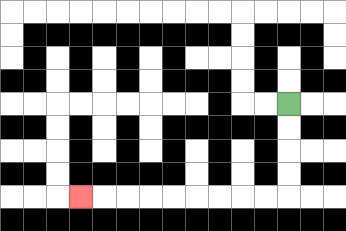{'start': '[12, 4]', 'end': '[3, 8]', 'path_directions': 'D,D,D,D,L,L,L,L,L,L,L,L,L', 'path_coordinates': '[[12, 4], [12, 5], [12, 6], [12, 7], [12, 8], [11, 8], [10, 8], [9, 8], [8, 8], [7, 8], [6, 8], [5, 8], [4, 8], [3, 8]]'}